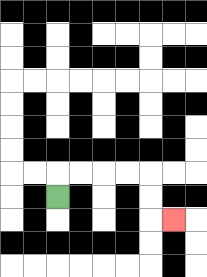{'start': '[2, 8]', 'end': '[7, 9]', 'path_directions': 'U,R,R,R,R,D,D,R', 'path_coordinates': '[[2, 8], [2, 7], [3, 7], [4, 7], [5, 7], [6, 7], [6, 8], [6, 9], [7, 9]]'}